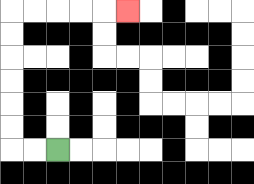{'start': '[2, 6]', 'end': '[5, 0]', 'path_directions': 'L,L,U,U,U,U,U,U,R,R,R,R,R', 'path_coordinates': '[[2, 6], [1, 6], [0, 6], [0, 5], [0, 4], [0, 3], [0, 2], [0, 1], [0, 0], [1, 0], [2, 0], [3, 0], [4, 0], [5, 0]]'}